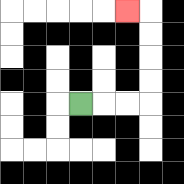{'start': '[3, 4]', 'end': '[5, 0]', 'path_directions': 'R,R,R,U,U,U,U,L', 'path_coordinates': '[[3, 4], [4, 4], [5, 4], [6, 4], [6, 3], [6, 2], [6, 1], [6, 0], [5, 0]]'}